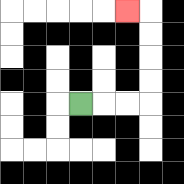{'start': '[3, 4]', 'end': '[5, 0]', 'path_directions': 'R,R,R,U,U,U,U,L', 'path_coordinates': '[[3, 4], [4, 4], [5, 4], [6, 4], [6, 3], [6, 2], [6, 1], [6, 0], [5, 0]]'}